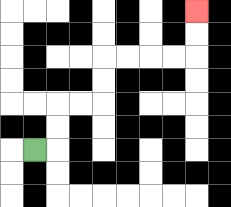{'start': '[1, 6]', 'end': '[8, 0]', 'path_directions': 'R,U,U,R,R,U,U,R,R,R,R,U,U', 'path_coordinates': '[[1, 6], [2, 6], [2, 5], [2, 4], [3, 4], [4, 4], [4, 3], [4, 2], [5, 2], [6, 2], [7, 2], [8, 2], [8, 1], [8, 0]]'}